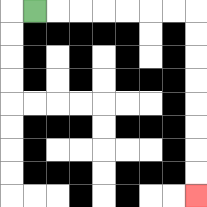{'start': '[1, 0]', 'end': '[8, 8]', 'path_directions': 'R,R,R,R,R,R,R,D,D,D,D,D,D,D,D', 'path_coordinates': '[[1, 0], [2, 0], [3, 0], [4, 0], [5, 0], [6, 0], [7, 0], [8, 0], [8, 1], [8, 2], [8, 3], [8, 4], [8, 5], [8, 6], [8, 7], [8, 8]]'}